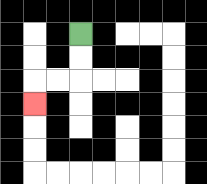{'start': '[3, 1]', 'end': '[1, 4]', 'path_directions': 'D,D,L,L,D', 'path_coordinates': '[[3, 1], [3, 2], [3, 3], [2, 3], [1, 3], [1, 4]]'}